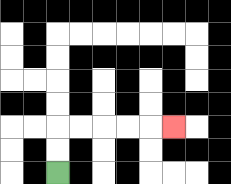{'start': '[2, 7]', 'end': '[7, 5]', 'path_directions': 'U,U,R,R,R,R,R', 'path_coordinates': '[[2, 7], [2, 6], [2, 5], [3, 5], [4, 5], [5, 5], [6, 5], [7, 5]]'}